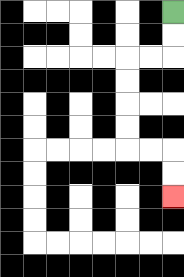{'start': '[7, 0]', 'end': '[7, 8]', 'path_directions': 'D,D,L,L,D,D,D,D,R,R,D,D', 'path_coordinates': '[[7, 0], [7, 1], [7, 2], [6, 2], [5, 2], [5, 3], [5, 4], [5, 5], [5, 6], [6, 6], [7, 6], [7, 7], [7, 8]]'}